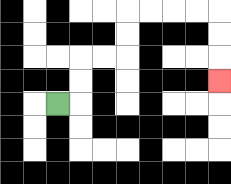{'start': '[2, 4]', 'end': '[9, 3]', 'path_directions': 'R,U,U,R,R,U,U,R,R,R,R,D,D,D', 'path_coordinates': '[[2, 4], [3, 4], [3, 3], [3, 2], [4, 2], [5, 2], [5, 1], [5, 0], [6, 0], [7, 0], [8, 0], [9, 0], [9, 1], [9, 2], [9, 3]]'}